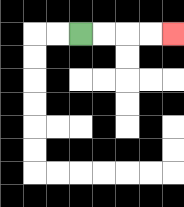{'start': '[3, 1]', 'end': '[7, 1]', 'path_directions': 'R,R,R,R', 'path_coordinates': '[[3, 1], [4, 1], [5, 1], [6, 1], [7, 1]]'}